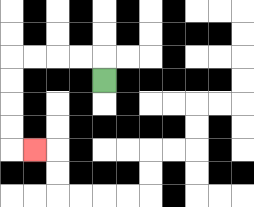{'start': '[4, 3]', 'end': '[1, 6]', 'path_directions': 'U,L,L,L,L,D,D,D,D,R', 'path_coordinates': '[[4, 3], [4, 2], [3, 2], [2, 2], [1, 2], [0, 2], [0, 3], [0, 4], [0, 5], [0, 6], [1, 6]]'}